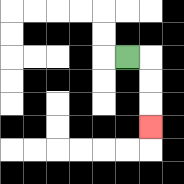{'start': '[5, 2]', 'end': '[6, 5]', 'path_directions': 'R,D,D,D', 'path_coordinates': '[[5, 2], [6, 2], [6, 3], [6, 4], [6, 5]]'}